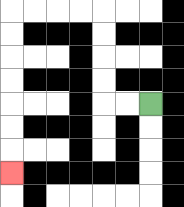{'start': '[6, 4]', 'end': '[0, 7]', 'path_directions': 'L,L,U,U,U,U,L,L,L,L,D,D,D,D,D,D,D', 'path_coordinates': '[[6, 4], [5, 4], [4, 4], [4, 3], [4, 2], [4, 1], [4, 0], [3, 0], [2, 0], [1, 0], [0, 0], [0, 1], [0, 2], [0, 3], [0, 4], [0, 5], [0, 6], [0, 7]]'}